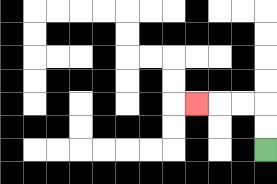{'start': '[11, 6]', 'end': '[8, 4]', 'path_directions': 'U,U,L,L,L', 'path_coordinates': '[[11, 6], [11, 5], [11, 4], [10, 4], [9, 4], [8, 4]]'}